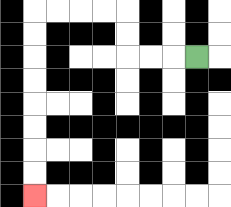{'start': '[8, 2]', 'end': '[1, 8]', 'path_directions': 'L,L,L,U,U,L,L,L,L,D,D,D,D,D,D,D,D', 'path_coordinates': '[[8, 2], [7, 2], [6, 2], [5, 2], [5, 1], [5, 0], [4, 0], [3, 0], [2, 0], [1, 0], [1, 1], [1, 2], [1, 3], [1, 4], [1, 5], [1, 6], [1, 7], [1, 8]]'}